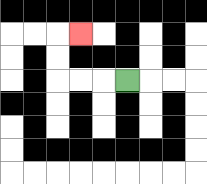{'start': '[5, 3]', 'end': '[3, 1]', 'path_directions': 'L,L,L,U,U,R', 'path_coordinates': '[[5, 3], [4, 3], [3, 3], [2, 3], [2, 2], [2, 1], [3, 1]]'}